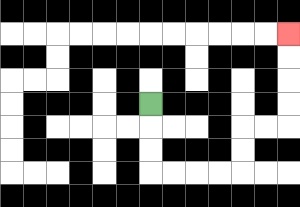{'start': '[6, 4]', 'end': '[12, 1]', 'path_directions': 'D,D,D,R,R,R,R,U,U,R,R,U,U,U,U', 'path_coordinates': '[[6, 4], [6, 5], [6, 6], [6, 7], [7, 7], [8, 7], [9, 7], [10, 7], [10, 6], [10, 5], [11, 5], [12, 5], [12, 4], [12, 3], [12, 2], [12, 1]]'}